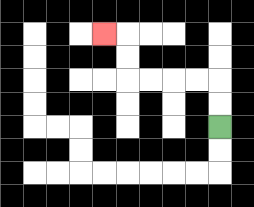{'start': '[9, 5]', 'end': '[4, 1]', 'path_directions': 'U,U,L,L,L,L,U,U,L', 'path_coordinates': '[[9, 5], [9, 4], [9, 3], [8, 3], [7, 3], [6, 3], [5, 3], [5, 2], [5, 1], [4, 1]]'}